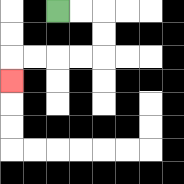{'start': '[2, 0]', 'end': '[0, 3]', 'path_directions': 'R,R,D,D,L,L,L,L,D', 'path_coordinates': '[[2, 0], [3, 0], [4, 0], [4, 1], [4, 2], [3, 2], [2, 2], [1, 2], [0, 2], [0, 3]]'}